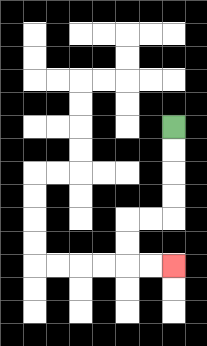{'start': '[7, 5]', 'end': '[7, 11]', 'path_directions': 'D,D,D,D,L,L,D,D,R,R', 'path_coordinates': '[[7, 5], [7, 6], [7, 7], [7, 8], [7, 9], [6, 9], [5, 9], [5, 10], [5, 11], [6, 11], [7, 11]]'}